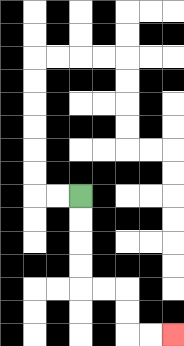{'start': '[3, 8]', 'end': '[7, 14]', 'path_directions': 'D,D,D,D,R,R,D,D,R,R', 'path_coordinates': '[[3, 8], [3, 9], [3, 10], [3, 11], [3, 12], [4, 12], [5, 12], [5, 13], [5, 14], [6, 14], [7, 14]]'}